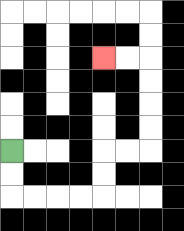{'start': '[0, 6]', 'end': '[4, 2]', 'path_directions': 'D,D,R,R,R,R,U,U,R,R,U,U,U,U,L,L', 'path_coordinates': '[[0, 6], [0, 7], [0, 8], [1, 8], [2, 8], [3, 8], [4, 8], [4, 7], [4, 6], [5, 6], [6, 6], [6, 5], [6, 4], [6, 3], [6, 2], [5, 2], [4, 2]]'}